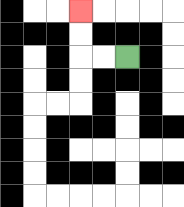{'start': '[5, 2]', 'end': '[3, 0]', 'path_directions': 'L,L,U,U', 'path_coordinates': '[[5, 2], [4, 2], [3, 2], [3, 1], [3, 0]]'}